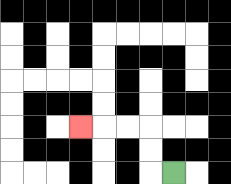{'start': '[7, 7]', 'end': '[3, 5]', 'path_directions': 'L,U,U,L,L,L', 'path_coordinates': '[[7, 7], [6, 7], [6, 6], [6, 5], [5, 5], [4, 5], [3, 5]]'}